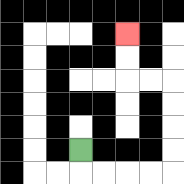{'start': '[3, 6]', 'end': '[5, 1]', 'path_directions': 'D,R,R,R,R,U,U,U,U,L,L,U,U', 'path_coordinates': '[[3, 6], [3, 7], [4, 7], [5, 7], [6, 7], [7, 7], [7, 6], [7, 5], [7, 4], [7, 3], [6, 3], [5, 3], [5, 2], [5, 1]]'}